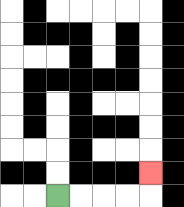{'start': '[2, 8]', 'end': '[6, 7]', 'path_directions': 'R,R,R,R,U', 'path_coordinates': '[[2, 8], [3, 8], [4, 8], [5, 8], [6, 8], [6, 7]]'}